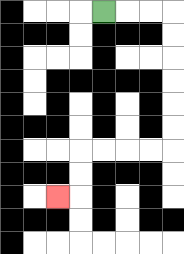{'start': '[4, 0]', 'end': '[2, 8]', 'path_directions': 'R,R,R,D,D,D,D,D,D,L,L,L,L,D,D,L', 'path_coordinates': '[[4, 0], [5, 0], [6, 0], [7, 0], [7, 1], [7, 2], [7, 3], [7, 4], [7, 5], [7, 6], [6, 6], [5, 6], [4, 6], [3, 6], [3, 7], [3, 8], [2, 8]]'}